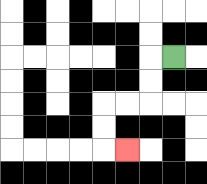{'start': '[7, 2]', 'end': '[5, 6]', 'path_directions': 'L,D,D,L,L,D,D,R', 'path_coordinates': '[[7, 2], [6, 2], [6, 3], [6, 4], [5, 4], [4, 4], [4, 5], [4, 6], [5, 6]]'}